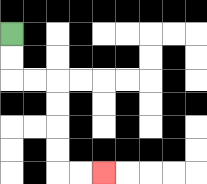{'start': '[0, 1]', 'end': '[4, 7]', 'path_directions': 'D,D,R,R,D,D,D,D,R,R', 'path_coordinates': '[[0, 1], [0, 2], [0, 3], [1, 3], [2, 3], [2, 4], [2, 5], [2, 6], [2, 7], [3, 7], [4, 7]]'}